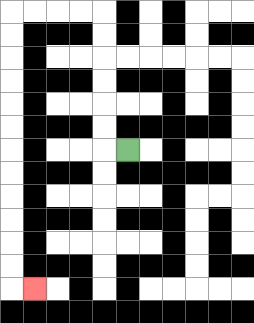{'start': '[5, 6]', 'end': '[1, 12]', 'path_directions': 'L,U,U,U,U,U,U,L,L,L,L,D,D,D,D,D,D,D,D,D,D,D,D,R', 'path_coordinates': '[[5, 6], [4, 6], [4, 5], [4, 4], [4, 3], [4, 2], [4, 1], [4, 0], [3, 0], [2, 0], [1, 0], [0, 0], [0, 1], [0, 2], [0, 3], [0, 4], [0, 5], [0, 6], [0, 7], [0, 8], [0, 9], [0, 10], [0, 11], [0, 12], [1, 12]]'}